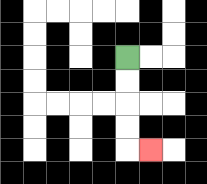{'start': '[5, 2]', 'end': '[6, 6]', 'path_directions': 'D,D,D,D,R', 'path_coordinates': '[[5, 2], [5, 3], [5, 4], [5, 5], [5, 6], [6, 6]]'}